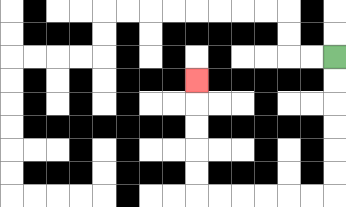{'start': '[14, 2]', 'end': '[8, 3]', 'path_directions': 'D,D,D,D,D,D,L,L,L,L,L,L,U,U,U,U,U', 'path_coordinates': '[[14, 2], [14, 3], [14, 4], [14, 5], [14, 6], [14, 7], [14, 8], [13, 8], [12, 8], [11, 8], [10, 8], [9, 8], [8, 8], [8, 7], [8, 6], [8, 5], [8, 4], [8, 3]]'}